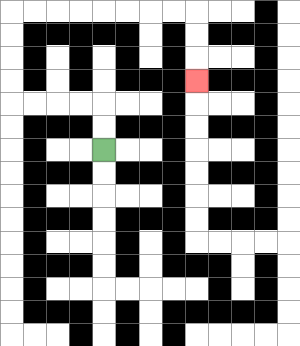{'start': '[4, 6]', 'end': '[8, 3]', 'path_directions': 'U,U,L,L,L,L,U,U,U,U,R,R,R,R,R,R,R,R,D,D,D', 'path_coordinates': '[[4, 6], [4, 5], [4, 4], [3, 4], [2, 4], [1, 4], [0, 4], [0, 3], [0, 2], [0, 1], [0, 0], [1, 0], [2, 0], [3, 0], [4, 0], [5, 0], [6, 0], [7, 0], [8, 0], [8, 1], [8, 2], [8, 3]]'}